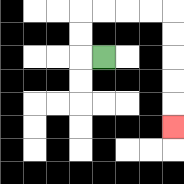{'start': '[4, 2]', 'end': '[7, 5]', 'path_directions': 'L,U,U,R,R,R,R,D,D,D,D,D', 'path_coordinates': '[[4, 2], [3, 2], [3, 1], [3, 0], [4, 0], [5, 0], [6, 0], [7, 0], [7, 1], [7, 2], [7, 3], [7, 4], [7, 5]]'}